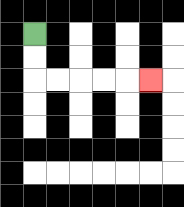{'start': '[1, 1]', 'end': '[6, 3]', 'path_directions': 'D,D,R,R,R,R,R', 'path_coordinates': '[[1, 1], [1, 2], [1, 3], [2, 3], [3, 3], [4, 3], [5, 3], [6, 3]]'}